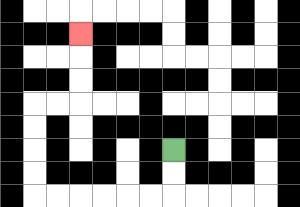{'start': '[7, 6]', 'end': '[3, 1]', 'path_directions': 'D,D,L,L,L,L,L,L,U,U,U,U,R,R,U,U,U', 'path_coordinates': '[[7, 6], [7, 7], [7, 8], [6, 8], [5, 8], [4, 8], [3, 8], [2, 8], [1, 8], [1, 7], [1, 6], [1, 5], [1, 4], [2, 4], [3, 4], [3, 3], [3, 2], [3, 1]]'}